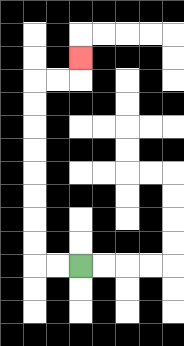{'start': '[3, 11]', 'end': '[3, 2]', 'path_directions': 'L,L,U,U,U,U,U,U,U,U,R,R,U', 'path_coordinates': '[[3, 11], [2, 11], [1, 11], [1, 10], [1, 9], [1, 8], [1, 7], [1, 6], [1, 5], [1, 4], [1, 3], [2, 3], [3, 3], [3, 2]]'}